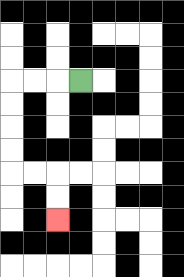{'start': '[3, 3]', 'end': '[2, 9]', 'path_directions': 'L,L,L,D,D,D,D,R,R,D,D', 'path_coordinates': '[[3, 3], [2, 3], [1, 3], [0, 3], [0, 4], [0, 5], [0, 6], [0, 7], [1, 7], [2, 7], [2, 8], [2, 9]]'}